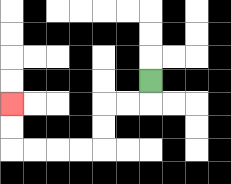{'start': '[6, 3]', 'end': '[0, 4]', 'path_directions': 'D,L,L,D,D,L,L,L,L,U,U', 'path_coordinates': '[[6, 3], [6, 4], [5, 4], [4, 4], [4, 5], [4, 6], [3, 6], [2, 6], [1, 6], [0, 6], [0, 5], [0, 4]]'}